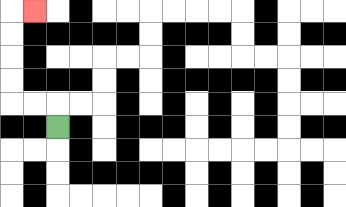{'start': '[2, 5]', 'end': '[1, 0]', 'path_directions': 'U,L,L,U,U,U,U,R', 'path_coordinates': '[[2, 5], [2, 4], [1, 4], [0, 4], [0, 3], [0, 2], [0, 1], [0, 0], [1, 0]]'}